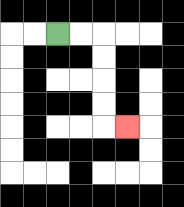{'start': '[2, 1]', 'end': '[5, 5]', 'path_directions': 'R,R,D,D,D,D,R', 'path_coordinates': '[[2, 1], [3, 1], [4, 1], [4, 2], [4, 3], [4, 4], [4, 5], [5, 5]]'}